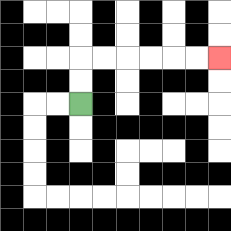{'start': '[3, 4]', 'end': '[9, 2]', 'path_directions': 'U,U,R,R,R,R,R,R', 'path_coordinates': '[[3, 4], [3, 3], [3, 2], [4, 2], [5, 2], [6, 2], [7, 2], [8, 2], [9, 2]]'}